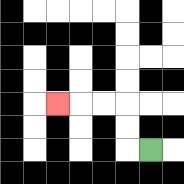{'start': '[6, 6]', 'end': '[2, 4]', 'path_directions': 'L,U,U,L,L,L', 'path_coordinates': '[[6, 6], [5, 6], [5, 5], [5, 4], [4, 4], [3, 4], [2, 4]]'}